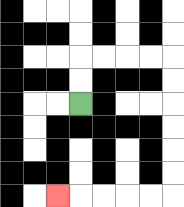{'start': '[3, 4]', 'end': '[2, 8]', 'path_directions': 'U,U,R,R,R,R,D,D,D,D,D,D,L,L,L,L,L', 'path_coordinates': '[[3, 4], [3, 3], [3, 2], [4, 2], [5, 2], [6, 2], [7, 2], [7, 3], [7, 4], [7, 5], [7, 6], [7, 7], [7, 8], [6, 8], [5, 8], [4, 8], [3, 8], [2, 8]]'}